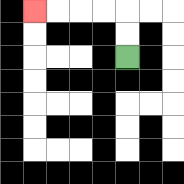{'start': '[5, 2]', 'end': '[1, 0]', 'path_directions': 'U,U,L,L,L,L', 'path_coordinates': '[[5, 2], [5, 1], [5, 0], [4, 0], [3, 0], [2, 0], [1, 0]]'}